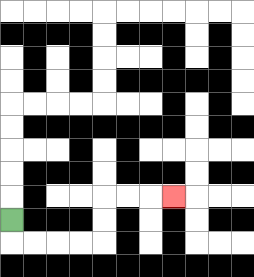{'start': '[0, 9]', 'end': '[7, 8]', 'path_directions': 'D,R,R,R,R,U,U,R,R,R', 'path_coordinates': '[[0, 9], [0, 10], [1, 10], [2, 10], [3, 10], [4, 10], [4, 9], [4, 8], [5, 8], [6, 8], [7, 8]]'}